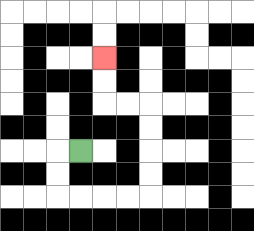{'start': '[3, 6]', 'end': '[4, 2]', 'path_directions': 'L,D,D,R,R,R,R,U,U,U,U,L,L,U,U', 'path_coordinates': '[[3, 6], [2, 6], [2, 7], [2, 8], [3, 8], [4, 8], [5, 8], [6, 8], [6, 7], [6, 6], [6, 5], [6, 4], [5, 4], [4, 4], [4, 3], [4, 2]]'}